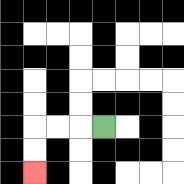{'start': '[4, 5]', 'end': '[1, 7]', 'path_directions': 'L,L,L,D,D', 'path_coordinates': '[[4, 5], [3, 5], [2, 5], [1, 5], [1, 6], [1, 7]]'}